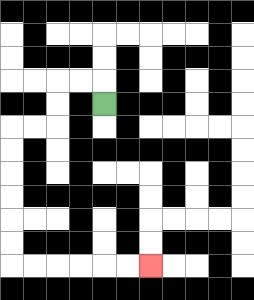{'start': '[4, 4]', 'end': '[6, 11]', 'path_directions': 'U,L,L,D,D,L,L,D,D,D,D,D,D,R,R,R,R,R,R', 'path_coordinates': '[[4, 4], [4, 3], [3, 3], [2, 3], [2, 4], [2, 5], [1, 5], [0, 5], [0, 6], [0, 7], [0, 8], [0, 9], [0, 10], [0, 11], [1, 11], [2, 11], [3, 11], [4, 11], [5, 11], [6, 11]]'}